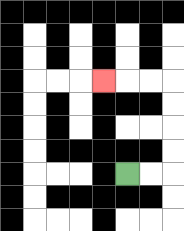{'start': '[5, 7]', 'end': '[4, 3]', 'path_directions': 'R,R,U,U,U,U,L,L,L', 'path_coordinates': '[[5, 7], [6, 7], [7, 7], [7, 6], [7, 5], [7, 4], [7, 3], [6, 3], [5, 3], [4, 3]]'}